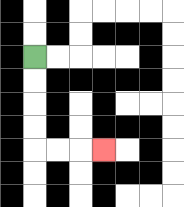{'start': '[1, 2]', 'end': '[4, 6]', 'path_directions': 'D,D,D,D,R,R,R', 'path_coordinates': '[[1, 2], [1, 3], [1, 4], [1, 5], [1, 6], [2, 6], [3, 6], [4, 6]]'}